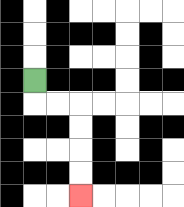{'start': '[1, 3]', 'end': '[3, 8]', 'path_directions': 'D,R,R,D,D,D,D', 'path_coordinates': '[[1, 3], [1, 4], [2, 4], [3, 4], [3, 5], [3, 6], [3, 7], [3, 8]]'}